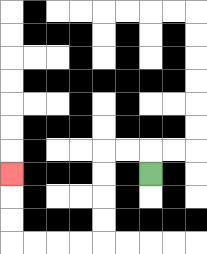{'start': '[6, 7]', 'end': '[0, 7]', 'path_directions': 'U,L,L,D,D,D,D,L,L,L,L,U,U,U', 'path_coordinates': '[[6, 7], [6, 6], [5, 6], [4, 6], [4, 7], [4, 8], [4, 9], [4, 10], [3, 10], [2, 10], [1, 10], [0, 10], [0, 9], [0, 8], [0, 7]]'}